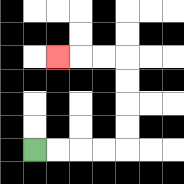{'start': '[1, 6]', 'end': '[2, 2]', 'path_directions': 'R,R,R,R,U,U,U,U,L,L,L', 'path_coordinates': '[[1, 6], [2, 6], [3, 6], [4, 6], [5, 6], [5, 5], [5, 4], [5, 3], [5, 2], [4, 2], [3, 2], [2, 2]]'}